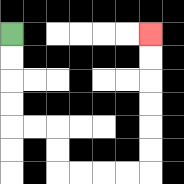{'start': '[0, 1]', 'end': '[6, 1]', 'path_directions': 'D,D,D,D,R,R,D,D,R,R,R,R,U,U,U,U,U,U', 'path_coordinates': '[[0, 1], [0, 2], [0, 3], [0, 4], [0, 5], [1, 5], [2, 5], [2, 6], [2, 7], [3, 7], [4, 7], [5, 7], [6, 7], [6, 6], [6, 5], [6, 4], [6, 3], [6, 2], [6, 1]]'}